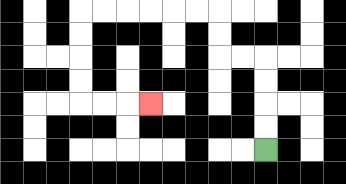{'start': '[11, 6]', 'end': '[6, 4]', 'path_directions': 'U,U,U,U,L,L,U,U,L,L,L,L,L,L,D,D,D,D,R,R,R', 'path_coordinates': '[[11, 6], [11, 5], [11, 4], [11, 3], [11, 2], [10, 2], [9, 2], [9, 1], [9, 0], [8, 0], [7, 0], [6, 0], [5, 0], [4, 0], [3, 0], [3, 1], [3, 2], [3, 3], [3, 4], [4, 4], [5, 4], [6, 4]]'}